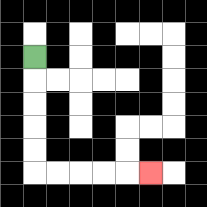{'start': '[1, 2]', 'end': '[6, 7]', 'path_directions': 'D,D,D,D,D,R,R,R,R,R', 'path_coordinates': '[[1, 2], [1, 3], [1, 4], [1, 5], [1, 6], [1, 7], [2, 7], [3, 7], [4, 7], [5, 7], [6, 7]]'}